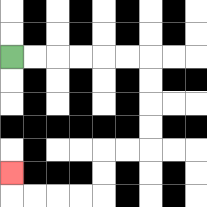{'start': '[0, 2]', 'end': '[0, 7]', 'path_directions': 'R,R,R,R,R,R,D,D,D,D,L,L,D,D,L,L,L,L,U', 'path_coordinates': '[[0, 2], [1, 2], [2, 2], [3, 2], [4, 2], [5, 2], [6, 2], [6, 3], [6, 4], [6, 5], [6, 6], [5, 6], [4, 6], [4, 7], [4, 8], [3, 8], [2, 8], [1, 8], [0, 8], [0, 7]]'}